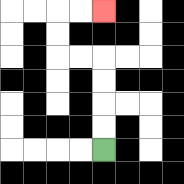{'start': '[4, 6]', 'end': '[4, 0]', 'path_directions': 'U,U,U,U,L,L,U,U,R,R', 'path_coordinates': '[[4, 6], [4, 5], [4, 4], [4, 3], [4, 2], [3, 2], [2, 2], [2, 1], [2, 0], [3, 0], [4, 0]]'}